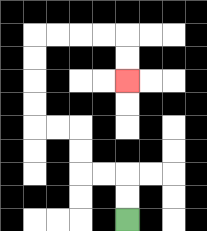{'start': '[5, 9]', 'end': '[5, 3]', 'path_directions': 'U,U,L,L,U,U,L,L,U,U,U,U,R,R,R,R,D,D', 'path_coordinates': '[[5, 9], [5, 8], [5, 7], [4, 7], [3, 7], [3, 6], [3, 5], [2, 5], [1, 5], [1, 4], [1, 3], [1, 2], [1, 1], [2, 1], [3, 1], [4, 1], [5, 1], [5, 2], [5, 3]]'}